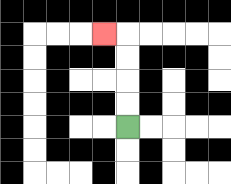{'start': '[5, 5]', 'end': '[4, 1]', 'path_directions': 'U,U,U,U,L', 'path_coordinates': '[[5, 5], [5, 4], [5, 3], [5, 2], [5, 1], [4, 1]]'}